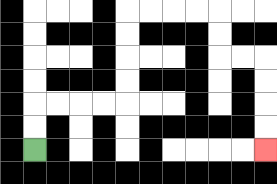{'start': '[1, 6]', 'end': '[11, 6]', 'path_directions': 'U,U,R,R,R,R,U,U,U,U,R,R,R,R,D,D,R,R,D,D,D,D', 'path_coordinates': '[[1, 6], [1, 5], [1, 4], [2, 4], [3, 4], [4, 4], [5, 4], [5, 3], [5, 2], [5, 1], [5, 0], [6, 0], [7, 0], [8, 0], [9, 0], [9, 1], [9, 2], [10, 2], [11, 2], [11, 3], [11, 4], [11, 5], [11, 6]]'}